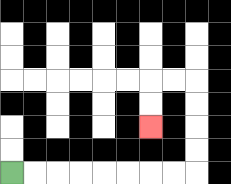{'start': '[0, 7]', 'end': '[6, 5]', 'path_directions': 'R,R,R,R,R,R,R,R,U,U,U,U,L,L,D,D', 'path_coordinates': '[[0, 7], [1, 7], [2, 7], [3, 7], [4, 7], [5, 7], [6, 7], [7, 7], [8, 7], [8, 6], [8, 5], [8, 4], [8, 3], [7, 3], [6, 3], [6, 4], [6, 5]]'}